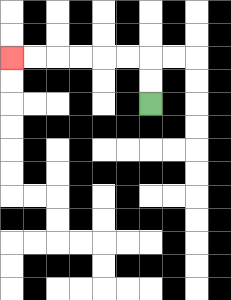{'start': '[6, 4]', 'end': '[0, 2]', 'path_directions': 'U,U,L,L,L,L,L,L', 'path_coordinates': '[[6, 4], [6, 3], [6, 2], [5, 2], [4, 2], [3, 2], [2, 2], [1, 2], [0, 2]]'}